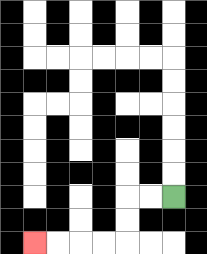{'start': '[7, 8]', 'end': '[1, 10]', 'path_directions': 'L,L,D,D,L,L,L,L', 'path_coordinates': '[[7, 8], [6, 8], [5, 8], [5, 9], [5, 10], [4, 10], [3, 10], [2, 10], [1, 10]]'}